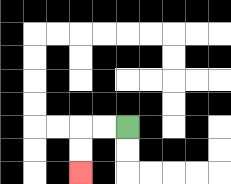{'start': '[5, 5]', 'end': '[3, 7]', 'path_directions': 'L,L,D,D', 'path_coordinates': '[[5, 5], [4, 5], [3, 5], [3, 6], [3, 7]]'}